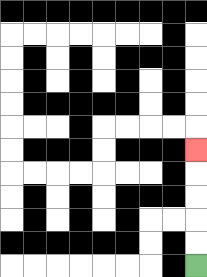{'start': '[8, 11]', 'end': '[8, 6]', 'path_directions': 'U,U,U,U,U', 'path_coordinates': '[[8, 11], [8, 10], [8, 9], [8, 8], [8, 7], [8, 6]]'}